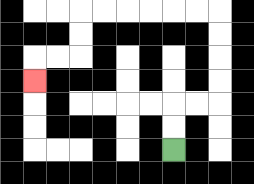{'start': '[7, 6]', 'end': '[1, 3]', 'path_directions': 'U,U,R,R,U,U,U,U,L,L,L,L,L,L,D,D,L,L,D', 'path_coordinates': '[[7, 6], [7, 5], [7, 4], [8, 4], [9, 4], [9, 3], [9, 2], [9, 1], [9, 0], [8, 0], [7, 0], [6, 0], [5, 0], [4, 0], [3, 0], [3, 1], [3, 2], [2, 2], [1, 2], [1, 3]]'}